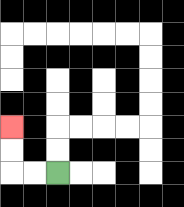{'start': '[2, 7]', 'end': '[0, 5]', 'path_directions': 'L,L,U,U', 'path_coordinates': '[[2, 7], [1, 7], [0, 7], [0, 6], [0, 5]]'}